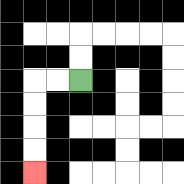{'start': '[3, 3]', 'end': '[1, 7]', 'path_directions': 'L,L,D,D,D,D', 'path_coordinates': '[[3, 3], [2, 3], [1, 3], [1, 4], [1, 5], [1, 6], [1, 7]]'}